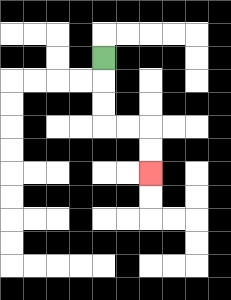{'start': '[4, 2]', 'end': '[6, 7]', 'path_directions': 'D,D,D,R,R,D,D', 'path_coordinates': '[[4, 2], [4, 3], [4, 4], [4, 5], [5, 5], [6, 5], [6, 6], [6, 7]]'}